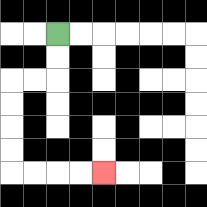{'start': '[2, 1]', 'end': '[4, 7]', 'path_directions': 'D,D,L,L,D,D,D,D,R,R,R,R', 'path_coordinates': '[[2, 1], [2, 2], [2, 3], [1, 3], [0, 3], [0, 4], [0, 5], [0, 6], [0, 7], [1, 7], [2, 7], [3, 7], [4, 7]]'}